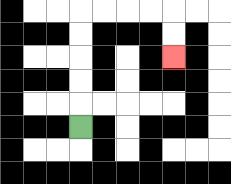{'start': '[3, 5]', 'end': '[7, 2]', 'path_directions': 'U,U,U,U,U,R,R,R,R,D,D', 'path_coordinates': '[[3, 5], [3, 4], [3, 3], [3, 2], [3, 1], [3, 0], [4, 0], [5, 0], [6, 0], [7, 0], [7, 1], [7, 2]]'}